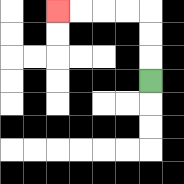{'start': '[6, 3]', 'end': '[2, 0]', 'path_directions': 'U,U,U,L,L,L,L', 'path_coordinates': '[[6, 3], [6, 2], [6, 1], [6, 0], [5, 0], [4, 0], [3, 0], [2, 0]]'}